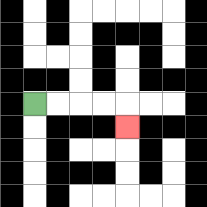{'start': '[1, 4]', 'end': '[5, 5]', 'path_directions': 'R,R,R,R,D', 'path_coordinates': '[[1, 4], [2, 4], [3, 4], [4, 4], [5, 4], [5, 5]]'}